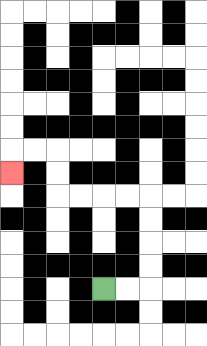{'start': '[4, 12]', 'end': '[0, 7]', 'path_directions': 'R,R,U,U,U,U,L,L,L,L,U,U,L,L,D', 'path_coordinates': '[[4, 12], [5, 12], [6, 12], [6, 11], [6, 10], [6, 9], [6, 8], [5, 8], [4, 8], [3, 8], [2, 8], [2, 7], [2, 6], [1, 6], [0, 6], [0, 7]]'}